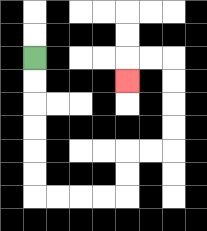{'start': '[1, 2]', 'end': '[5, 3]', 'path_directions': 'D,D,D,D,D,D,R,R,R,R,U,U,R,R,U,U,U,U,L,L,D', 'path_coordinates': '[[1, 2], [1, 3], [1, 4], [1, 5], [1, 6], [1, 7], [1, 8], [2, 8], [3, 8], [4, 8], [5, 8], [5, 7], [5, 6], [6, 6], [7, 6], [7, 5], [7, 4], [7, 3], [7, 2], [6, 2], [5, 2], [5, 3]]'}